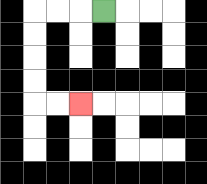{'start': '[4, 0]', 'end': '[3, 4]', 'path_directions': 'L,L,L,D,D,D,D,R,R', 'path_coordinates': '[[4, 0], [3, 0], [2, 0], [1, 0], [1, 1], [1, 2], [1, 3], [1, 4], [2, 4], [3, 4]]'}